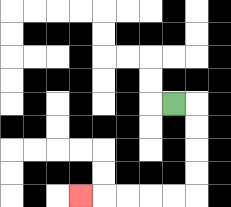{'start': '[7, 4]', 'end': '[3, 8]', 'path_directions': 'R,D,D,D,D,L,L,L,L,L', 'path_coordinates': '[[7, 4], [8, 4], [8, 5], [8, 6], [8, 7], [8, 8], [7, 8], [6, 8], [5, 8], [4, 8], [3, 8]]'}